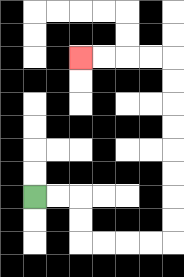{'start': '[1, 8]', 'end': '[3, 2]', 'path_directions': 'R,R,D,D,R,R,R,R,U,U,U,U,U,U,U,U,L,L,L,L', 'path_coordinates': '[[1, 8], [2, 8], [3, 8], [3, 9], [3, 10], [4, 10], [5, 10], [6, 10], [7, 10], [7, 9], [7, 8], [7, 7], [7, 6], [7, 5], [7, 4], [7, 3], [7, 2], [6, 2], [5, 2], [4, 2], [3, 2]]'}